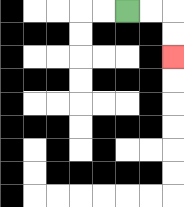{'start': '[5, 0]', 'end': '[7, 2]', 'path_directions': 'R,R,D,D', 'path_coordinates': '[[5, 0], [6, 0], [7, 0], [7, 1], [7, 2]]'}